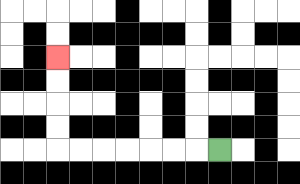{'start': '[9, 6]', 'end': '[2, 2]', 'path_directions': 'L,L,L,L,L,L,L,U,U,U,U', 'path_coordinates': '[[9, 6], [8, 6], [7, 6], [6, 6], [5, 6], [4, 6], [3, 6], [2, 6], [2, 5], [2, 4], [2, 3], [2, 2]]'}